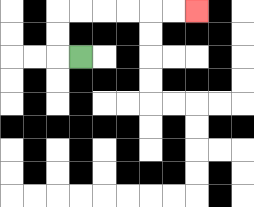{'start': '[3, 2]', 'end': '[8, 0]', 'path_directions': 'L,U,U,R,R,R,R,R,R', 'path_coordinates': '[[3, 2], [2, 2], [2, 1], [2, 0], [3, 0], [4, 0], [5, 0], [6, 0], [7, 0], [8, 0]]'}